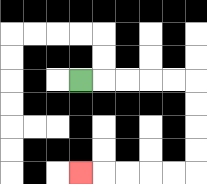{'start': '[3, 3]', 'end': '[3, 7]', 'path_directions': 'R,R,R,R,R,D,D,D,D,L,L,L,L,L', 'path_coordinates': '[[3, 3], [4, 3], [5, 3], [6, 3], [7, 3], [8, 3], [8, 4], [8, 5], [8, 6], [8, 7], [7, 7], [6, 7], [5, 7], [4, 7], [3, 7]]'}